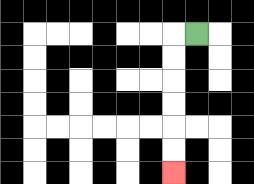{'start': '[8, 1]', 'end': '[7, 7]', 'path_directions': 'L,D,D,D,D,D,D', 'path_coordinates': '[[8, 1], [7, 1], [7, 2], [7, 3], [7, 4], [7, 5], [7, 6], [7, 7]]'}